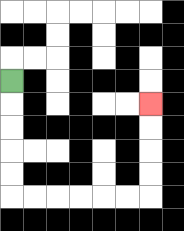{'start': '[0, 3]', 'end': '[6, 4]', 'path_directions': 'D,D,D,D,D,R,R,R,R,R,R,U,U,U,U', 'path_coordinates': '[[0, 3], [0, 4], [0, 5], [0, 6], [0, 7], [0, 8], [1, 8], [2, 8], [3, 8], [4, 8], [5, 8], [6, 8], [6, 7], [6, 6], [6, 5], [6, 4]]'}